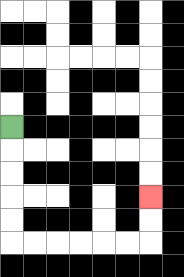{'start': '[0, 5]', 'end': '[6, 8]', 'path_directions': 'D,D,D,D,D,R,R,R,R,R,R,U,U', 'path_coordinates': '[[0, 5], [0, 6], [0, 7], [0, 8], [0, 9], [0, 10], [1, 10], [2, 10], [3, 10], [4, 10], [5, 10], [6, 10], [6, 9], [6, 8]]'}